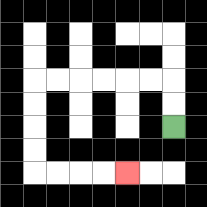{'start': '[7, 5]', 'end': '[5, 7]', 'path_directions': 'U,U,L,L,L,L,L,L,D,D,D,D,R,R,R,R', 'path_coordinates': '[[7, 5], [7, 4], [7, 3], [6, 3], [5, 3], [4, 3], [3, 3], [2, 3], [1, 3], [1, 4], [1, 5], [1, 6], [1, 7], [2, 7], [3, 7], [4, 7], [5, 7]]'}